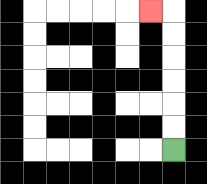{'start': '[7, 6]', 'end': '[6, 0]', 'path_directions': 'U,U,U,U,U,U,L', 'path_coordinates': '[[7, 6], [7, 5], [7, 4], [7, 3], [7, 2], [7, 1], [7, 0], [6, 0]]'}